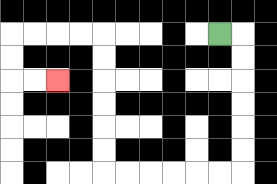{'start': '[9, 1]', 'end': '[2, 3]', 'path_directions': 'R,D,D,D,D,D,D,L,L,L,L,L,L,U,U,U,U,U,U,L,L,L,L,D,D,R,R', 'path_coordinates': '[[9, 1], [10, 1], [10, 2], [10, 3], [10, 4], [10, 5], [10, 6], [10, 7], [9, 7], [8, 7], [7, 7], [6, 7], [5, 7], [4, 7], [4, 6], [4, 5], [4, 4], [4, 3], [4, 2], [4, 1], [3, 1], [2, 1], [1, 1], [0, 1], [0, 2], [0, 3], [1, 3], [2, 3]]'}